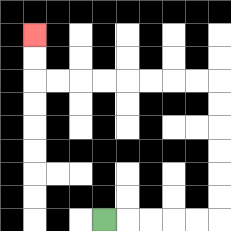{'start': '[4, 9]', 'end': '[1, 1]', 'path_directions': 'R,R,R,R,R,U,U,U,U,U,U,L,L,L,L,L,L,L,L,U,U', 'path_coordinates': '[[4, 9], [5, 9], [6, 9], [7, 9], [8, 9], [9, 9], [9, 8], [9, 7], [9, 6], [9, 5], [9, 4], [9, 3], [8, 3], [7, 3], [6, 3], [5, 3], [4, 3], [3, 3], [2, 3], [1, 3], [1, 2], [1, 1]]'}